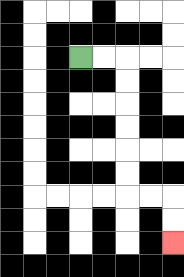{'start': '[3, 2]', 'end': '[7, 10]', 'path_directions': 'R,R,D,D,D,D,D,D,R,R,D,D', 'path_coordinates': '[[3, 2], [4, 2], [5, 2], [5, 3], [5, 4], [5, 5], [5, 6], [5, 7], [5, 8], [6, 8], [7, 8], [7, 9], [7, 10]]'}